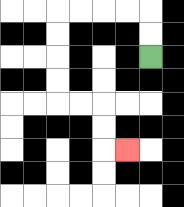{'start': '[6, 2]', 'end': '[5, 6]', 'path_directions': 'U,U,L,L,L,L,D,D,D,D,R,R,D,D,R', 'path_coordinates': '[[6, 2], [6, 1], [6, 0], [5, 0], [4, 0], [3, 0], [2, 0], [2, 1], [2, 2], [2, 3], [2, 4], [3, 4], [4, 4], [4, 5], [4, 6], [5, 6]]'}